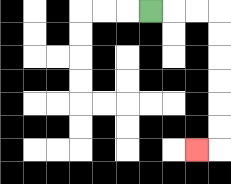{'start': '[6, 0]', 'end': '[8, 6]', 'path_directions': 'R,R,R,D,D,D,D,D,D,L', 'path_coordinates': '[[6, 0], [7, 0], [8, 0], [9, 0], [9, 1], [9, 2], [9, 3], [9, 4], [9, 5], [9, 6], [8, 6]]'}